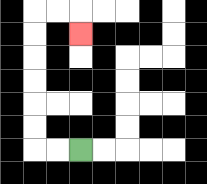{'start': '[3, 6]', 'end': '[3, 1]', 'path_directions': 'L,L,U,U,U,U,U,U,R,R,D', 'path_coordinates': '[[3, 6], [2, 6], [1, 6], [1, 5], [1, 4], [1, 3], [1, 2], [1, 1], [1, 0], [2, 0], [3, 0], [3, 1]]'}